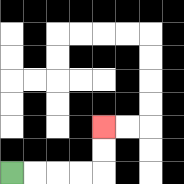{'start': '[0, 7]', 'end': '[4, 5]', 'path_directions': 'R,R,R,R,U,U', 'path_coordinates': '[[0, 7], [1, 7], [2, 7], [3, 7], [4, 7], [4, 6], [4, 5]]'}